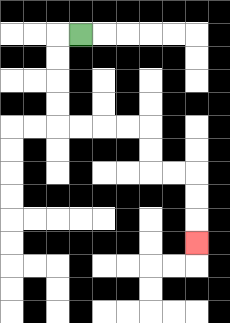{'start': '[3, 1]', 'end': '[8, 10]', 'path_directions': 'L,D,D,D,D,R,R,R,R,D,D,R,R,D,D,D', 'path_coordinates': '[[3, 1], [2, 1], [2, 2], [2, 3], [2, 4], [2, 5], [3, 5], [4, 5], [5, 5], [6, 5], [6, 6], [6, 7], [7, 7], [8, 7], [8, 8], [8, 9], [8, 10]]'}